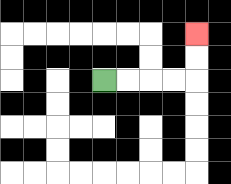{'start': '[4, 3]', 'end': '[8, 1]', 'path_directions': 'R,R,R,R,U,U', 'path_coordinates': '[[4, 3], [5, 3], [6, 3], [7, 3], [8, 3], [8, 2], [8, 1]]'}